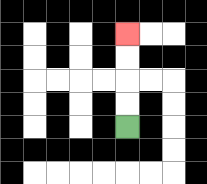{'start': '[5, 5]', 'end': '[5, 1]', 'path_directions': 'U,U,U,U', 'path_coordinates': '[[5, 5], [5, 4], [5, 3], [5, 2], [5, 1]]'}